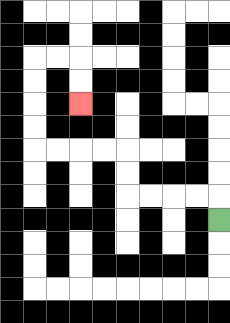{'start': '[9, 9]', 'end': '[3, 4]', 'path_directions': 'U,L,L,L,L,U,U,L,L,L,L,U,U,U,U,R,R,D,D', 'path_coordinates': '[[9, 9], [9, 8], [8, 8], [7, 8], [6, 8], [5, 8], [5, 7], [5, 6], [4, 6], [3, 6], [2, 6], [1, 6], [1, 5], [1, 4], [1, 3], [1, 2], [2, 2], [3, 2], [3, 3], [3, 4]]'}